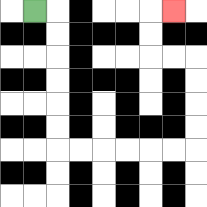{'start': '[1, 0]', 'end': '[7, 0]', 'path_directions': 'R,D,D,D,D,D,D,R,R,R,R,R,R,U,U,U,U,L,L,U,U,R', 'path_coordinates': '[[1, 0], [2, 0], [2, 1], [2, 2], [2, 3], [2, 4], [2, 5], [2, 6], [3, 6], [4, 6], [5, 6], [6, 6], [7, 6], [8, 6], [8, 5], [8, 4], [8, 3], [8, 2], [7, 2], [6, 2], [6, 1], [6, 0], [7, 0]]'}